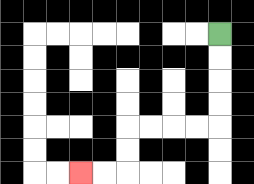{'start': '[9, 1]', 'end': '[3, 7]', 'path_directions': 'D,D,D,D,L,L,L,L,D,D,L,L', 'path_coordinates': '[[9, 1], [9, 2], [9, 3], [9, 4], [9, 5], [8, 5], [7, 5], [6, 5], [5, 5], [5, 6], [5, 7], [4, 7], [3, 7]]'}